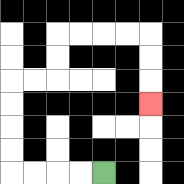{'start': '[4, 7]', 'end': '[6, 4]', 'path_directions': 'L,L,L,L,U,U,U,U,R,R,U,U,R,R,R,R,D,D,D', 'path_coordinates': '[[4, 7], [3, 7], [2, 7], [1, 7], [0, 7], [0, 6], [0, 5], [0, 4], [0, 3], [1, 3], [2, 3], [2, 2], [2, 1], [3, 1], [4, 1], [5, 1], [6, 1], [6, 2], [6, 3], [6, 4]]'}